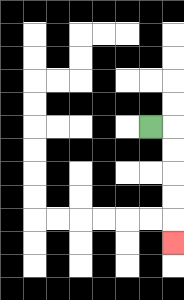{'start': '[6, 5]', 'end': '[7, 10]', 'path_directions': 'R,D,D,D,D,D', 'path_coordinates': '[[6, 5], [7, 5], [7, 6], [7, 7], [7, 8], [7, 9], [7, 10]]'}